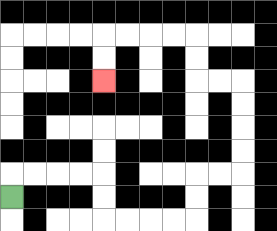{'start': '[0, 8]', 'end': '[4, 3]', 'path_directions': 'U,R,R,R,R,D,D,R,R,R,R,U,U,R,R,U,U,U,U,L,L,U,U,L,L,L,L,D,D', 'path_coordinates': '[[0, 8], [0, 7], [1, 7], [2, 7], [3, 7], [4, 7], [4, 8], [4, 9], [5, 9], [6, 9], [7, 9], [8, 9], [8, 8], [8, 7], [9, 7], [10, 7], [10, 6], [10, 5], [10, 4], [10, 3], [9, 3], [8, 3], [8, 2], [8, 1], [7, 1], [6, 1], [5, 1], [4, 1], [4, 2], [4, 3]]'}